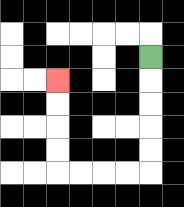{'start': '[6, 2]', 'end': '[2, 3]', 'path_directions': 'D,D,D,D,D,L,L,L,L,U,U,U,U', 'path_coordinates': '[[6, 2], [6, 3], [6, 4], [6, 5], [6, 6], [6, 7], [5, 7], [4, 7], [3, 7], [2, 7], [2, 6], [2, 5], [2, 4], [2, 3]]'}